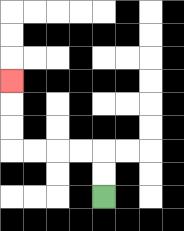{'start': '[4, 8]', 'end': '[0, 3]', 'path_directions': 'U,U,L,L,L,L,U,U,U', 'path_coordinates': '[[4, 8], [4, 7], [4, 6], [3, 6], [2, 6], [1, 6], [0, 6], [0, 5], [0, 4], [0, 3]]'}